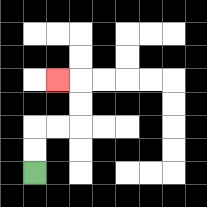{'start': '[1, 7]', 'end': '[2, 3]', 'path_directions': 'U,U,R,R,U,U,L', 'path_coordinates': '[[1, 7], [1, 6], [1, 5], [2, 5], [3, 5], [3, 4], [3, 3], [2, 3]]'}